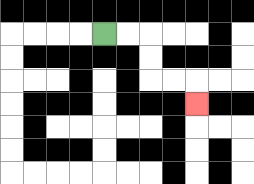{'start': '[4, 1]', 'end': '[8, 4]', 'path_directions': 'R,R,D,D,R,R,D', 'path_coordinates': '[[4, 1], [5, 1], [6, 1], [6, 2], [6, 3], [7, 3], [8, 3], [8, 4]]'}